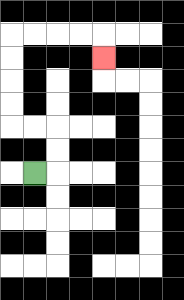{'start': '[1, 7]', 'end': '[4, 2]', 'path_directions': 'R,U,U,L,L,U,U,U,U,R,R,R,R,D', 'path_coordinates': '[[1, 7], [2, 7], [2, 6], [2, 5], [1, 5], [0, 5], [0, 4], [0, 3], [0, 2], [0, 1], [1, 1], [2, 1], [3, 1], [4, 1], [4, 2]]'}